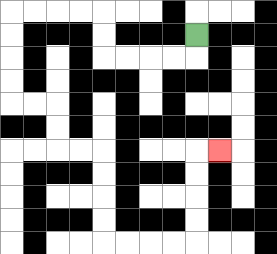{'start': '[8, 1]', 'end': '[9, 6]', 'path_directions': 'D,L,L,L,L,U,U,L,L,L,L,D,D,D,D,R,R,D,D,R,R,D,D,D,D,R,R,R,R,U,U,U,U,R', 'path_coordinates': '[[8, 1], [8, 2], [7, 2], [6, 2], [5, 2], [4, 2], [4, 1], [4, 0], [3, 0], [2, 0], [1, 0], [0, 0], [0, 1], [0, 2], [0, 3], [0, 4], [1, 4], [2, 4], [2, 5], [2, 6], [3, 6], [4, 6], [4, 7], [4, 8], [4, 9], [4, 10], [5, 10], [6, 10], [7, 10], [8, 10], [8, 9], [8, 8], [8, 7], [8, 6], [9, 6]]'}